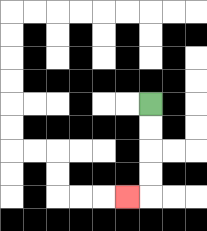{'start': '[6, 4]', 'end': '[5, 8]', 'path_directions': 'D,D,D,D,L', 'path_coordinates': '[[6, 4], [6, 5], [6, 6], [6, 7], [6, 8], [5, 8]]'}